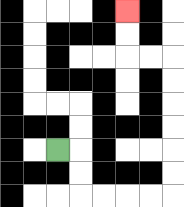{'start': '[2, 6]', 'end': '[5, 0]', 'path_directions': 'R,D,D,R,R,R,R,U,U,U,U,U,U,L,L,U,U', 'path_coordinates': '[[2, 6], [3, 6], [3, 7], [3, 8], [4, 8], [5, 8], [6, 8], [7, 8], [7, 7], [7, 6], [7, 5], [7, 4], [7, 3], [7, 2], [6, 2], [5, 2], [5, 1], [5, 0]]'}